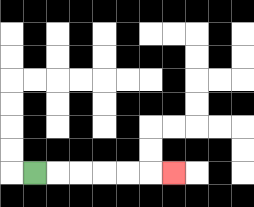{'start': '[1, 7]', 'end': '[7, 7]', 'path_directions': 'R,R,R,R,R,R', 'path_coordinates': '[[1, 7], [2, 7], [3, 7], [4, 7], [5, 7], [6, 7], [7, 7]]'}